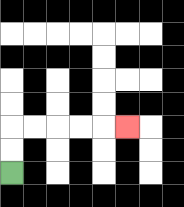{'start': '[0, 7]', 'end': '[5, 5]', 'path_directions': 'U,U,R,R,R,R,R', 'path_coordinates': '[[0, 7], [0, 6], [0, 5], [1, 5], [2, 5], [3, 5], [4, 5], [5, 5]]'}